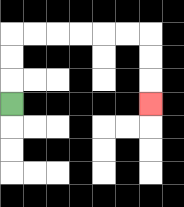{'start': '[0, 4]', 'end': '[6, 4]', 'path_directions': 'U,U,U,R,R,R,R,R,R,D,D,D', 'path_coordinates': '[[0, 4], [0, 3], [0, 2], [0, 1], [1, 1], [2, 1], [3, 1], [4, 1], [5, 1], [6, 1], [6, 2], [6, 3], [6, 4]]'}